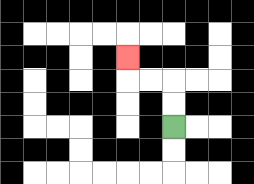{'start': '[7, 5]', 'end': '[5, 2]', 'path_directions': 'U,U,L,L,U', 'path_coordinates': '[[7, 5], [7, 4], [7, 3], [6, 3], [5, 3], [5, 2]]'}